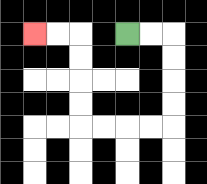{'start': '[5, 1]', 'end': '[1, 1]', 'path_directions': 'R,R,D,D,D,D,L,L,L,L,U,U,U,U,L,L', 'path_coordinates': '[[5, 1], [6, 1], [7, 1], [7, 2], [7, 3], [7, 4], [7, 5], [6, 5], [5, 5], [4, 5], [3, 5], [3, 4], [3, 3], [3, 2], [3, 1], [2, 1], [1, 1]]'}